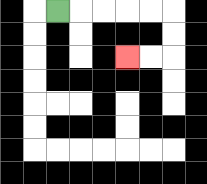{'start': '[2, 0]', 'end': '[5, 2]', 'path_directions': 'R,R,R,R,R,D,D,L,L', 'path_coordinates': '[[2, 0], [3, 0], [4, 0], [5, 0], [6, 0], [7, 0], [7, 1], [7, 2], [6, 2], [5, 2]]'}